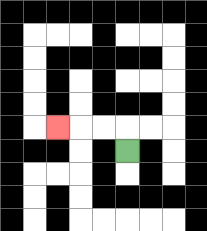{'start': '[5, 6]', 'end': '[2, 5]', 'path_directions': 'U,L,L,L', 'path_coordinates': '[[5, 6], [5, 5], [4, 5], [3, 5], [2, 5]]'}